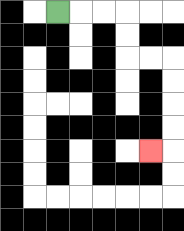{'start': '[2, 0]', 'end': '[6, 6]', 'path_directions': 'R,R,R,D,D,R,R,D,D,D,D,L', 'path_coordinates': '[[2, 0], [3, 0], [4, 0], [5, 0], [5, 1], [5, 2], [6, 2], [7, 2], [7, 3], [7, 4], [7, 5], [7, 6], [6, 6]]'}